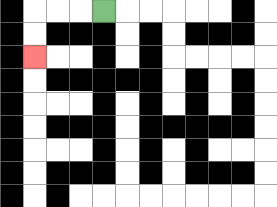{'start': '[4, 0]', 'end': '[1, 2]', 'path_directions': 'L,L,L,D,D', 'path_coordinates': '[[4, 0], [3, 0], [2, 0], [1, 0], [1, 1], [1, 2]]'}